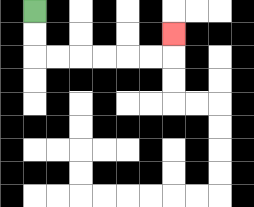{'start': '[1, 0]', 'end': '[7, 1]', 'path_directions': 'D,D,R,R,R,R,R,R,U', 'path_coordinates': '[[1, 0], [1, 1], [1, 2], [2, 2], [3, 2], [4, 2], [5, 2], [6, 2], [7, 2], [7, 1]]'}